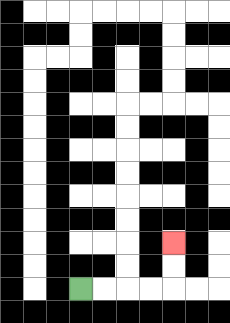{'start': '[3, 12]', 'end': '[7, 10]', 'path_directions': 'R,R,R,R,U,U', 'path_coordinates': '[[3, 12], [4, 12], [5, 12], [6, 12], [7, 12], [7, 11], [7, 10]]'}